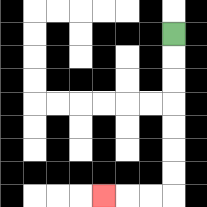{'start': '[7, 1]', 'end': '[4, 8]', 'path_directions': 'D,D,D,D,D,D,D,L,L,L', 'path_coordinates': '[[7, 1], [7, 2], [7, 3], [7, 4], [7, 5], [7, 6], [7, 7], [7, 8], [6, 8], [5, 8], [4, 8]]'}